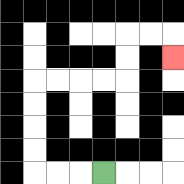{'start': '[4, 7]', 'end': '[7, 2]', 'path_directions': 'L,L,L,U,U,U,U,R,R,R,R,U,U,R,R,D', 'path_coordinates': '[[4, 7], [3, 7], [2, 7], [1, 7], [1, 6], [1, 5], [1, 4], [1, 3], [2, 3], [3, 3], [4, 3], [5, 3], [5, 2], [5, 1], [6, 1], [7, 1], [7, 2]]'}